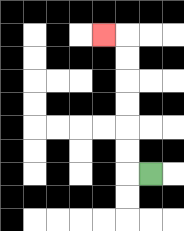{'start': '[6, 7]', 'end': '[4, 1]', 'path_directions': 'L,U,U,U,U,U,U,L', 'path_coordinates': '[[6, 7], [5, 7], [5, 6], [5, 5], [5, 4], [5, 3], [5, 2], [5, 1], [4, 1]]'}